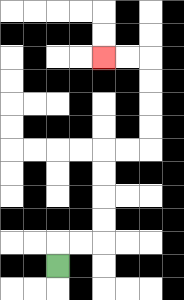{'start': '[2, 11]', 'end': '[4, 2]', 'path_directions': 'U,R,R,U,U,U,U,R,R,U,U,U,U,L,L', 'path_coordinates': '[[2, 11], [2, 10], [3, 10], [4, 10], [4, 9], [4, 8], [4, 7], [4, 6], [5, 6], [6, 6], [6, 5], [6, 4], [6, 3], [6, 2], [5, 2], [4, 2]]'}